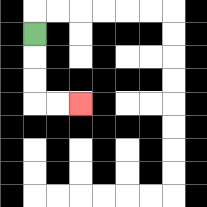{'start': '[1, 1]', 'end': '[3, 4]', 'path_directions': 'D,D,D,R,R', 'path_coordinates': '[[1, 1], [1, 2], [1, 3], [1, 4], [2, 4], [3, 4]]'}